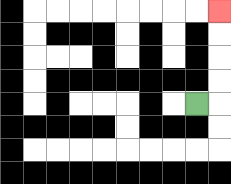{'start': '[8, 4]', 'end': '[9, 0]', 'path_directions': 'R,U,U,U,U', 'path_coordinates': '[[8, 4], [9, 4], [9, 3], [9, 2], [9, 1], [9, 0]]'}